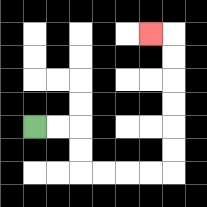{'start': '[1, 5]', 'end': '[6, 1]', 'path_directions': 'R,R,D,D,R,R,R,R,U,U,U,U,U,U,L', 'path_coordinates': '[[1, 5], [2, 5], [3, 5], [3, 6], [3, 7], [4, 7], [5, 7], [6, 7], [7, 7], [7, 6], [7, 5], [7, 4], [7, 3], [7, 2], [7, 1], [6, 1]]'}